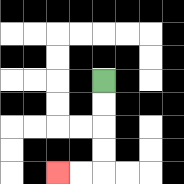{'start': '[4, 3]', 'end': '[2, 7]', 'path_directions': 'D,D,D,D,L,L', 'path_coordinates': '[[4, 3], [4, 4], [4, 5], [4, 6], [4, 7], [3, 7], [2, 7]]'}